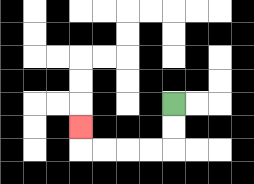{'start': '[7, 4]', 'end': '[3, 5]', 'path_directions': 'D,D,L,L,L,L,U', 'path_coordinates': '[[7, 4], [7, 5], [7, 6], [6, 6], [5, 6], [4, 6], [3, 6], [3, 5]]'}